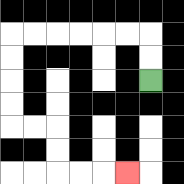{'start': '[6, 3]', 'end': '[5, 7]', 'path_directions': 'U,U,L,L,L,L,L,L,D,D,D,D,R,R,D,D,R,R,R', 'path_coordinates': '[[6, 3], [6, 2], [6, 1], [5, 1], [4, 1], [3, 1], [2, 1], [1, 1], [0, 1], [0, 2], [0, 3], [0, 4], [0, 5], [1, 5], [2, 5], [2, 6], [2, 7], [3, 7], [4, 7], [5, 7]]'}